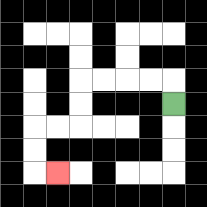{'start': '[7, 4]', 'end': '[2, 7]', 'path_directions': 'U,L,L,L,L,D,D,L,L,D,D,R', 'path_coordinates': '[[7, 4], [7, 3], [6, 3], [5, 3], [4, 3], [3, 3], [3, 4], [3, 5], [2, 5], [1, 5], [1, 6], [1, 7], [2, 7]]'}